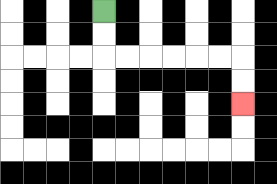{'start': '[4, 0]', 'end': '[10, 4]', 'path_directions': 'D,D,R,R,R,R,R,R,D,D', 'path_coordinates': '[[4, 0], [4, 1], [4, 2], [5, 2], [6, 2], [7, 2], [8, 2], [9, 2], [10, 2], [10, 3], [10, 4]]'}